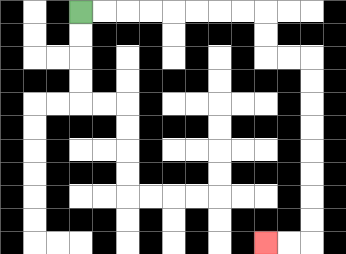{'start': '[3, 0]', 'end': '[11, 10]', 'path_directions': 'R,R,R,R,R,R,R,R,D,D,R,R,D,D,D,D,D,D,D,D,L,L', 'path_coordinates': '[[3, 0], [4, 0], [5, 0], [6, 0], [7, 0], [8, 0], [9, 0], [10, 0], [11, 0], [11, 1], [11, 2], [12, 2], [13, 2], [13, 3], [13, 4], [13, 5], [13, 6], [13, 7], [13, 8], [13, 9], [13, 10], [12, 10], [11, 10]]'}